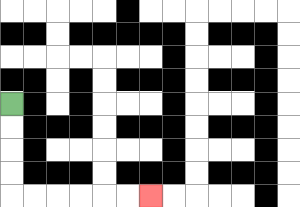{'start': '[0, 4]', 'end': '[6, 8]', 'path_directions': 'D,D,D,D,R,R,R,R,R,R', 'path_coordinates': '[[0, 4], [0, 5], [0, 6], [0, 7], [0, 8], [1, 8], [2, 8], [3, 8], [4, 8], [5, 8], [6, 8]]'}